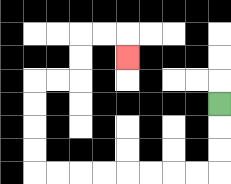{'start': '[9, 4]', 'end': '[5, 2]', 'path_directions': 'D,D,D,L,L,L,L,L,L,L,L,U,U,U,U,R,R,U,U,R,R,D', 'path_coordinates': '[[9, 4], [9, 5], [9, 6], [9, 7], [8, 7], [7, 7], [6, 7], [5, 7], [4, 7], [3, 7], [2, 7], [1, 7], [1, 6], [1, 5], [1, 4], [1, 3], [2, 3], [3, 3], [3, 2], [3, 1], [4, 1], [5, 1], [5, 2]]'}